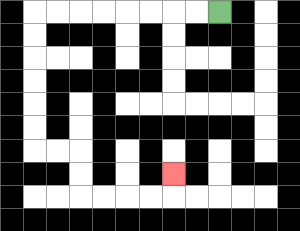{'start': '[9, 0]', 'end': '[7, 7]', 'path_directions': 'L,L,L,L,L,L,L,L,D,D,D,D,D,D,R,R,D,D,R,R,R,R,U', 'path_coordinates': '[[9, 0], [8, 0], [7, 0], [6, 0], [5, 0], [4, 0], [3, 0], [2, 0], [1, 0], [1, 1], [1, 2], [1, 3], [1, 4], [1, 5], [1, 6], [2, 6], [3, 6], [3, 7], [3, 8], [4, 8], [5, 8], [6, 8], [7, 8], [7, 7]]'}